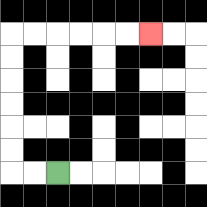{'start': '[2, 7]', 'end': '[6, 1]', 'path_directions': 'L,L,U,U,U,U,U,U,R,R,R,R,R,R', 'path_coordinates': '[[2, 7], [1, 7], [0, 7], [0, 6], [0, 5], [0, 4], [0, 3], [0, 2], [0, 1], [1, 1], [2, 1], [3, 1], [4, 1], [5, 1], [6, 1]]'}